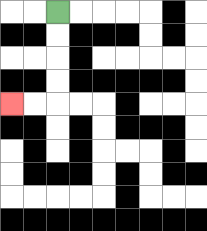{'start': '[2, 0]', 'end': '[0, 4]', 'path_directions': 'D,D,D,D,L,L', 'path_coordinates': '[[2, 0], [2, 1], [2, 2], [2, 3], [2, 4], [1, 4], [0, 4]]'}